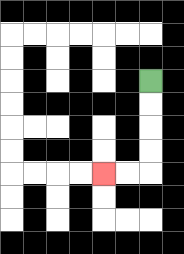{'start': '[6, 3]', 'end': '[4, 7]', 'path_directions': 'D,D,D,D,L,L', 'path_coordinates': '[[6, 3], [6, 4], [6, 5], [6, 6], [6, 7], [5, 7], [4, 7]]'}